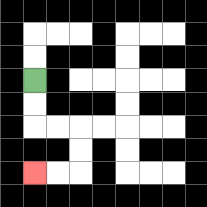{'start': '[1, 3]', 'end': '[1, 7]', 'path_directions': 'D,D,R,R,D,D,L,L', 'path_coordinates': '[[1, 3], [1, 4], [1, 5], [2, 5], [3, 5], [3, 6], [3, 7], [2, 7], [1, 7]]'}